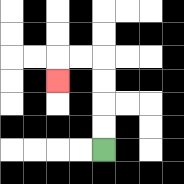{'start': '[4, 6]', 'end': '[2, 3]', 'path_directions': 'U,U,U,U,L,L,D', 'path_coordinates': '[[4, 6], [4, 5], [4, 4], [4, 3], [4, 2], [3, 2], [2, 2], [2, 3]]'}